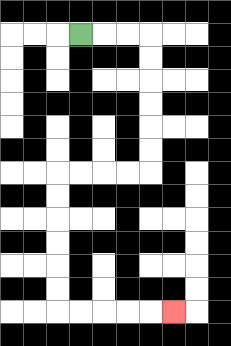{'start': '[3, 1]', 'end': '[7, 13]', 'path_directions': 'R,R,R,D,D,D,D,D,D,L,L,L,L,D,D,D,D,D,D,R,R,R,R,R', 'path_coordinates': '[[3, 1], [4, 1], [5, 1], [6, 1], [6, 2], [6, 3], [6, 4], [6, 5], [6, 6], [6, 7], [5, 7], [4, 7], [3, 7], [2, 7], [2, 8], [2, 9], [2, 10], [2, 11], [2, 12], [2, 13], [3, 13], [4, 13], [5, 13], [6, 13], [7, 13]]'}